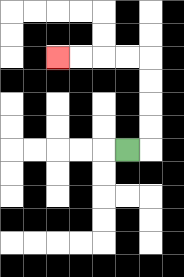{'start': '[5, 6]', 'end': '[2, 2]', 'path_directions': 'R,U,U,U,U,L,L,L,L', 'path_coordinates': '[[5, 6], [6, 6], [6, 5], [6, 4], [6, 3], [6, 2], [5, 2], [4, 2], [3, 2], [2, 2]]'}